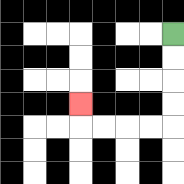{'start': '[7, 1]', 'end': '[3, 4]', 'path_directions': 'D,D,D,D,L,L,L,L,U', 'path_coordinates': '[[7, 1], [7, 2], [7, 3], [7, 4], [7, 5], [6, 5], [5, 5], [4, 5], [3, 5], [3, 4]]'}